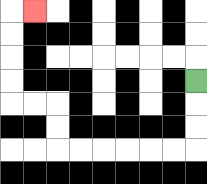{'start': '[8, 3]', 'end': '[1, 0]', 'path_directions': 'D,D,D,L,L,L,L,L,L,U,U,L,L,U,U,U,U,R', 'path_coordinates': '[[8, 3], [8, 4], [8, 5], [8, 6], [7, 6], [6, 6], [5, 6], [4, 6], [3, 6], [2, 6], [2, 5], [2, 4], [1, 4], [0, 4], [0, 3], [0, 2], [0, 1], [0, 0], [1, 0]]'}